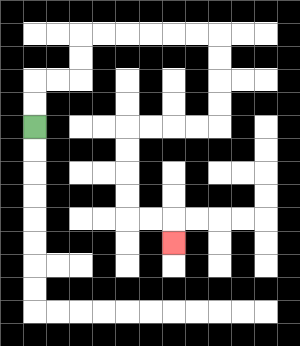{'start': '[1, 5]', 'end': '[7, 10]', 'path_directions': 'U,U,R,R,U,U,R,R,R,R,R,R,D,D,D,D,L,L,L,L,D,D,D,D,R,R,D', 'path_coordinates': '[[1, 5], [1, 4], [1, 3], [2, 3], [3, 3], [3, 2], [3, 1], [4, 1], [5, 1], [6, 1], [7, 1], [8, 1], [9, 1], [9, 2], [9, 3], [9, 4], [9, 5], [8, 5], [7, 5], [6, 5], [5, 5], [5, 6], [5, 7], [5, 8], [5, 9], [6, 9], [7, 9], [7, 10]]'}